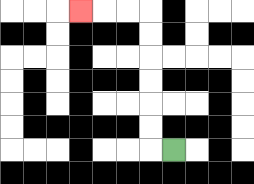{'start': '[7, 6]', 'end': '[3, 0]', 'path_directions': 'L,U,U,U,U,U,U,L,L,L', 'path_coordinates': '[[7, 6], [6, 6], [6, 5], [6, 4], [6, 3], [6, 2], [6, 1], [6, 0], [5, 0], [4, 0], [3, 0]]'}